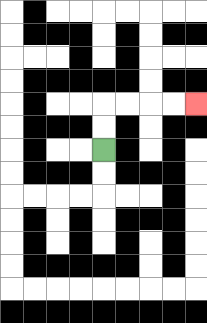{'start': '[4, 6]', 'end': '[8, 4]', 'path_directions': 'U,U,R,R,R,R', 'path_coordinates': '[[4, 6], [4, 5], [4, 4], [5, 4], [6, 4], [7, 4], [8, 4]]'}